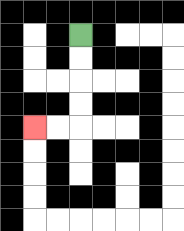{'start': '[3, 1]', 'end': '[1, 5]', 'path_directions': 'D,D,D,D,L,L', 'path_coordinates': '[[3, 1], [3, 2], [3, 3], [3, 4], [3, 5], [2, 5], [1, 5]]'}